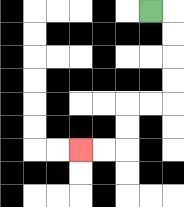{'start': '[6, 0]', 'end': '[3, 6]', 'path_directions': 'R,D,D,D,D,L,L,D,D,L,L', 'path_coordinates': '[[6, 0], [7, 0], [7, 1], [7, 2], [7, 3], [7, 4], [6, 4], [5, 4], [5, 5], [5, 6], [4, 6], [3, 6]]'}